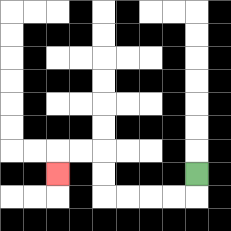{'start': '[8, 7]', 'end': '[2, 7]', 'path_directions': 'D,L,L,L,L,U,U,L,L,D', 'path_coordinates': '[[8, 7], [8, 8], [7, 8], [6, 8], [5, 8], [4, 8], [4, 7], [4, 6], [3, 6], [2, 6], [2, 7]]'}